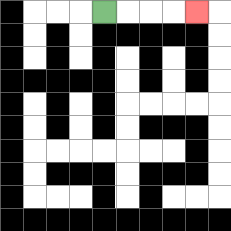{'start': '[4, 0]', 'end': '[8, 0]', 'path_directions': 'R,R,R,R', 'path_coordinates': '[[4, 0], [5, 0], [6, 0], [7, 0], [8, 0]]'}